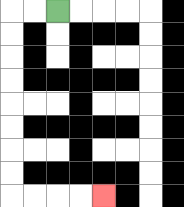{'start': '[2, 0]', 'end': '[4, 8]', 'path_directions': 'L,L,D,D,D,D,D,D,D,D,R,R,R,R', 'path_coordinates': '[[2, 0], [1, 0], [0, 0], [0, 1], [0, 2], [0, 3], [0, 4], [0, 5], [0, 6], [0, 7], [0, 8], [1, 8], [2, 8], [3, 8], [4, 8]]'}